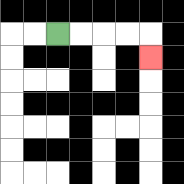{'start': '[2, 1]', 'end': '[6, 2]', 'path_directions': 'R,R,R,R,D', 'path_coordinates': '[[2, 1], [3, 1], [4, 1], [5, 1], [6, 1], [6, 2]]'}